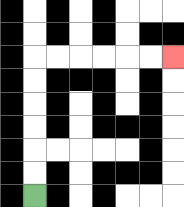{'start': '[1, 8]', 'end': '[7, 2]', 'path_directions': 'U,U,U,U,U,U,R,R,R,R,R,R', 'path_coordinates': '[[1, 8], [1, 7], [1, 6], [1, 5], [1, 4], [1, 3], [1, 2], [2, 2], [3, 2], [4, 2], [5, 2], [6, 2], [7, 2]]'}